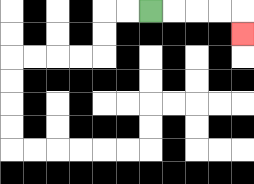{'start': '[6, 0]', 'end': '[10, 1]', 'path_directions': 'R,R,R,R,D', 'path_coordinates': '[[6, 0], [7, 0], [8, 0], [9, 0], [10, 0], [10, 1]]'}